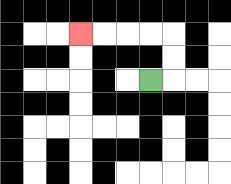{'start': '[6, 3]', 'end': '[3, 1]', 'path_directions': 'R,U,U,L,L,L,L', 'path_coordinates': '[[6, 3], [7, 3], [7, 2], [7, 1], [6, 1], [5, 1], [4, 1], [3, 1]]'}